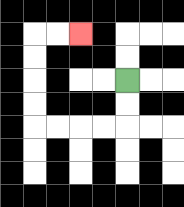{'start': '[5, 3]', 'end': '[3, 1]', 'path_directions': 'D,D,L,L,L,L,U,U,U,U,R,R', 'path_coordinates': '[[5, 3], [5, 4], [5, 5], [4, 5], [3, 5], [2, 5], [1, 5], [1, 4], [1, 3], [1, 2], [1, 1], [2, 1], [3, 1]]'}